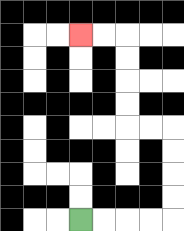{'start': '[3, 9]', 'end': '[3, 1]', 'path_directions': 'R,R,R,R,U,U,U,U,L,L,U,U,U,U,L,L', 'path_coordinates': '[[3, 9], [4, 9], [5, 9], [6, 9], [7, 9], [7, 8], [7, 7], [7, 6], [7, 5], [6, 5], [5, 5], [5, 4], [5, 3], [5, 2], [5, 1], [4, 1], [3, 1]]'}